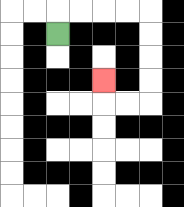{'start': '[2, 1]', 'end': '[4, 3]', 'path_directions': 'U,R,R,R,R,D,D,D,D,L,L,U', 'path_coordinates': '[[2, 1], [2, 0], [3, 0], [4, 0], [5, 0], [6, 0], [6, 1], [6, 2], [6, 3], [6, 4], [5, 4], [4, 4], [4, 3]]'}